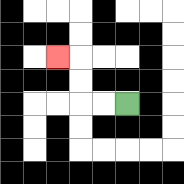{'start': '[5, 4]', 'end': '[2, 2]', 'path_directions': 'L,L,U,U,L', 'path_coordinates': '[[5, 4], [4, 4], [3, 4], [3, 3], [3, 2], [2, 2]]'}